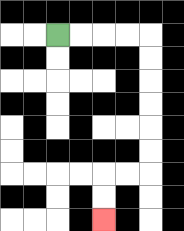{'start': '[2, 1]', 'end': '[4, 9]', 'path_directions': 'R,R,R,R,D,D,D,D,D,D,L,L,D,D', 'path_coordinates': '[[2, 1], [3, 1], [4, 1], [5, 1], [6, 1], [6, 2], [6, 3], [6, 4], [6, 5], [6, 6], [6, 7], [5, 7], [4, 7], [4, 8], [4, 9]]'}